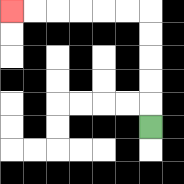{'start': '[6, 5]', 'end': '[0, 0]', 'path_directions': 'U,U,U,U,U,L,L,L,L,L,L', 'path_coordinates': '[[6, 5], [6, 4], [6, 3], [6, 2], [6, 1], [6, 0], [5, 0], [4, 0], [3, 0], [2, 0], [1, 0], [0, 0]]'}